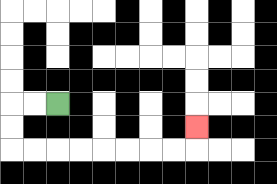{'start': '[2, 4]', 'end': '[8, 5]', 'path_directions': 'L,L,D,D,R,R,R,R,R,R,R,R,U', 'path_coordinates': '[[2, 4], [1, 4], [0, 4], [0, 5], [0, 6], [1, 6], [2, 6], [3, 6], [4, 6], [5, 6], [6, 6], [7, 6], [8, 6], [8, 5]]'}